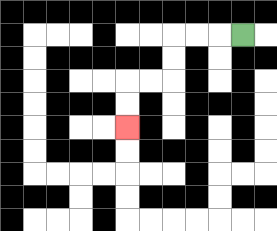{'start': '[10, 1]', 'end': '[5, 5]', 'path_directions': 'L,L,L,D,D,L,L,D,D', 'path_coordinates': '[[10, 1], [9, 1], [8, 1], [7, 1], [7, 2], [7, 3], [6, 3], [5, 3], [5, 4], [5, 5]]'}